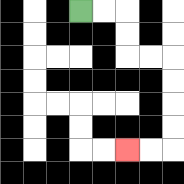{'start': '[3, 0]', 'end': '[5, 6]', 'path_directions': 'R,R,D,D,R,R,D,D,D,D,L,L', 'path_coordinates': '[[3, 0], [4, 0], [5, 0], [5, 1], [5, 2], [6, 2], [7, 2], [7, 3], [7, 4], [7, 5], [7, 6], [6, 6], [5, 6]]'}